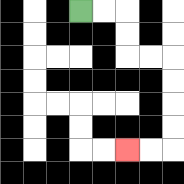{'start': '[3, 0]', 'end': '[5, 6]', 'path_directions': 'R,R,D,D,R,R,D,D,D,D,L,L', 'path_coordinates': '[[3, 0], [4, 0], [5, 0], [5, 1], [5, 2], [6, 2], [7, 2], [7, 3], [7, 4], [7, 5], [7, 6], [6, 6], [5, 6]]'}